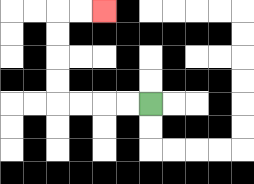{'start': '[6, 4]', 'end': '[4, 0]', 'path_directions': 'L,L,L,L,U,U,U,U,R,R', 'path_coordinates': '[[6, 4], [5, 4], [4, 4], [3, 4], [2, 4], [2, 3], [2, 2], [2, 1], [2, 0], [3, 0], [4, 0]]'}